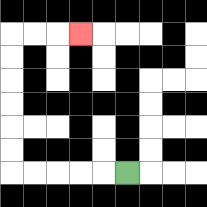{'start': '[5, 7]', 'end': '[3, 1]', 'path_directions': 'L,L,L,L,L,U,U,U,U,U,U,R,R,R', 'path_coordinates': '[[5, 7], [4, 7], [3, 7], [2, 7], [1, 7], [0, 7], [0, 6], [0, 5], [0, 4], [0, 3], [0, 2], [0, 1], [1, 1], [2, 1], [3, 1]]'}